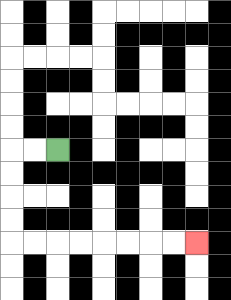{'start': '[2, 6]', 'end': '[8, 10]', 'path_directions': 'L,L,D,D,D,D,R,R,R,R,R,R,R,R', 'path_coordinates': '[[2, 6], [1, 6], [0, 6], [0, 7], [0, 8], [0, 9], [0, 10], [1, 10], [2, 10], [3, 10], [4, 10], [5, 10], [6, 10], [7, 10], [8, 10]]'}